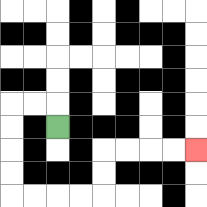{'start': '[2, 5]', 'end': '[8, 6]', 'path_directions': 'U,L,L,D,D,D,D,R,R,R,R,U,U,R,R,R,R', 'path_coordinates': '[[2, 5], [2, 4], [1, 4], [0, 4], [0, 5], [0, 6], [0, 7], [0, 8], [1, 8], [2, 8], [3, 8], [4, 8], [4, 7], [4, 6], [5, 6], [6, 6], [7, 6], [8, 6]]'}